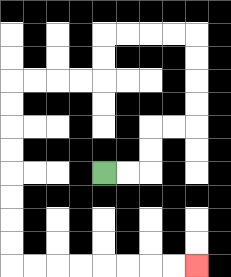{'start': '[4, 7]', 'end': '[8, 11]', 'path_directions': 'R,R,U,U,R,R,U,U,U,U,L,L,L,L,D,D,L,L,L,L,D,D,D,D,D,D,D,D,R,R,R,R,R,R,R,R', 'path_coordinates': '[[4, 7], [5, 7], [6, 7], [6, 6], [6, 5], [7, 5], [8, 5], [8, 4], [8, 3], [8, 2], [8, 1], [7, 1], [6, 1], [5, 1], [4, 1], [4, 2], [4, 3], [3, 3], [2, 3], [1, 3], [0, 3], [0, 4], [0, 5], [0, 6], [0, 7], [0, 8], [0, 9], [0, 10], [0, 11], [1, 11], [2, 11], [3, 11], [4, 11], [5, 11], [6, 11], [7, 11], [8, 11]]'}